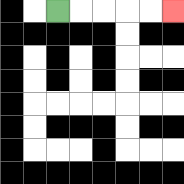{'start': '[2, 0]', 'end': '[7, 0]', 'path_directions': 'R,R,R,R,R', 'path_coordinates': '[[2, 0], [3, 0], [4, 0], [5, 0], [6, 0], [7, 0]]'}